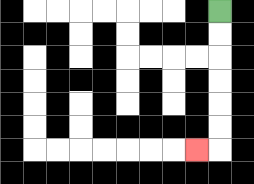{'start': '[9, 0]', 'end': '[8, 6]', 'path_directions': 'D,D,D,D,D,D,L', 'path_coordinates': '[[9, 0], [9, 1], [9, 2], [9, 3], [9, 4], [9, 5], [9, 6], [8, 6]]'}